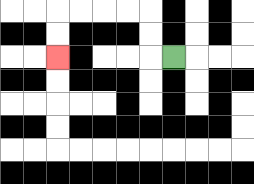{'start': '[7, 2]', 'end': '[2, 2]', 'path_directions': 'L,U,U,L,L,L,L,D,D', 'path_coordinates': '[[7, 2], [6, 2], [6, 1], [6, 0], [5, 0], [4, 0], [3, 0], [2, 0], [2, 1], [2, 2]]'}